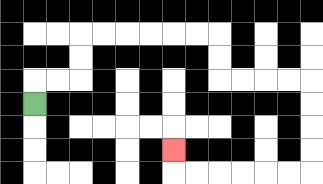{'start': '[1, 4]', 'end': '[7, 6]', 'path_directions': 'U,R,R,U,U,R,R,R,R,R,R,D,D,R,R,R,R,D,D,D,D,L,L,L,L,L,L,U', 'path_coordinates': '[[1, 4], [1, 3], [2, 3], [3, 3], [3, 2], [3, 1], [4, 1], [5, 1], [6, 1], [7, 1], [8, 1], [9, 1], [9, 2], [9, 3], [10, 3], [11, 3], [12, 3], [13, 3], [13, 4], [13, 5], [13, 6], [13, 7], [12, 7], [11, 7], [10, 7], [9, 7], [8, 7], [7, 7], [7, 6]]'}